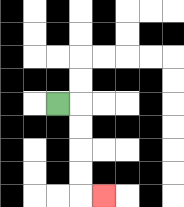{'start': '[2, 4]', 'end': '[4, 8]', 'path_directions': 'R,D,D,D,D,R', 'path_coordinates': '[[2, 4], [3, 4], [3, 5], [3, 6], [3, 7], [3, 8], [4, 8]]'}